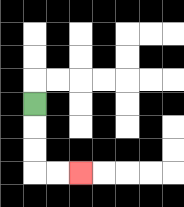{'start': '[1, 4]', 'end': '[3, 7]', 'path_directions': 'D,D,D,R,R', 'path_coordinates': '[[1, 4], [1, 5], [1, 6], [1, 7], [2, 7], [3, 7]]'}